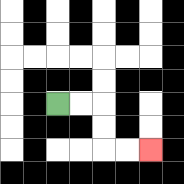{'start': '[2, 4]', 'end': '[6, 6]', 'path_directions': 'R,R,D,D,R,R', 'path_coordinates': '[[2, 4], [3, 4], [4, 4], [4, 5], [4, 6], [5, 6], [6, 6]]'}